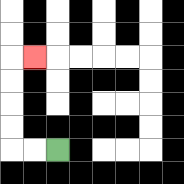{'start': '[2, 6]', 'end': '[1, 2]', 'path_directions': 'L,L,U,U,U,U,R', 'path_coordinates': '[[2, 6], [1, 6], [0, 6], [0, 5], [0, 4], [0, 3], [0, 2], [1, 2]]'}